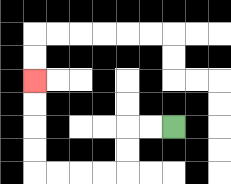{'start': '[7, 5]', 'end': '[1, 3]', 'path_directions': 'L,L,D,D,L,L,L,L,U,U,U,U', 'path_coordinates': '[[7, 5], [6, 5], [5, 5], [5, 6], [5, 7], [4, 7], [3, 7], [2, 7], [1, 7], [1, 6], [1, 5], [1, 4], [1, 3]]'}